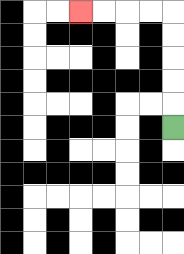{'start': '[7, 5]', 'end': '[3, 0]', 'path_directions': 'U,U,U,U,U,L,L,L,L', 'path_coordinates': '[[7, 5], [7, 4], [7, 3], [7, 2], [7, 1], [7, 0], [6, 0], [5, 0], [4, 0], [3, 0]]'}